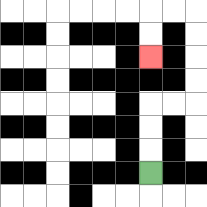{'start': '[6, 7]', 'end': '[6, 2]', 'path_directions': 'U,U,U,R,R,U,U,U,U,L,L,D,D', 'path_coordinates': '[[6, 7], [6, 6], [6, 5], [6, 4], [7, 4], [8, 4], [8, 3], [8, 2], [8, 1], [8, 0], [7, 0], [6, 0], [6, 1], [6, 2]]'}